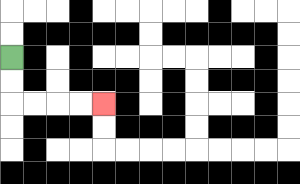{'start': '[0, 2]', 'end': '[4, 4]', 'path_directions': 'D,D,R,R,R,R', 'path_coordinates': '[[0, 2], [0, 3], [0, 4], [1, 4], [2, 4], [3, 4], [4, 4]]'}